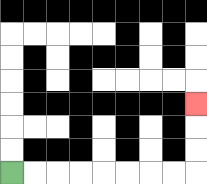{'start': '[0, 7]', 'end': '[8, 4]', 'path_directions': 'R,R,R,R,R,R,R,R,U,U,U', 'path_coordinates': '[[0, 7], [1, 7], [2, 7], [3, 7], [4, 7], [5, 7], [6, 7], [7, 7], [8, 7], [8, 6], [8, 5], [8, 4]]'}